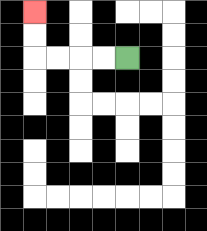{'start': '[5, 2]', 'end': '[1, 0]', 'path_directions': 'L,L,L,L,U,U', 'path_coordinates': '[[5, 2], [4, 2], [3, 2], [2, 2], [1, 2], [1, 1], [1, 0]]'}